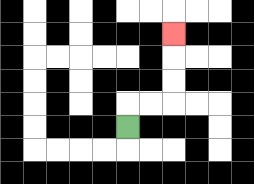{'start': '[5, 5]', 'end': '[7, 1]', 'path_directions': 'U,R,R,U,U,U', 'path_coordinates': '[[5, 5], [5, 4], [6, 4], [7, 4], [7, 3], [7, 2], [7, 1]]'}